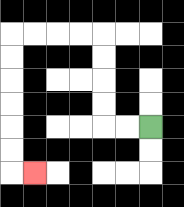{'start': '[6, 5]', 'end': '[1, 7]', 'path_directions': 'L,L,U,U,U,U,L,L,L,L,D,D,D,D,D,D,R', 'path_coordinates': '[[6, 5], [5, 5], [4, 5], [4, 4], [4, 3], [4, 2], [4, 1], [3, 1], [2, 1], [1, 1], [0, 1], [0, 2], [0, 3], [0, 4], [0, 5], [0, 6], [0, 7], [1, 7]]'}